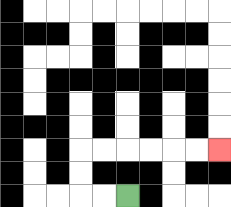{'start': '[5, 8]', 'end': '[9, 6]', 'path_directions': 'L,L,U,U,R,R,R,R,R,R', 'path_coordinates': '[[5, 8], [4, 8], [3, 8], [3, 7], [3, 6], [4, 6], [5, 6], [6, 6], [7, 6], [8, 6], [9, 6]]'}